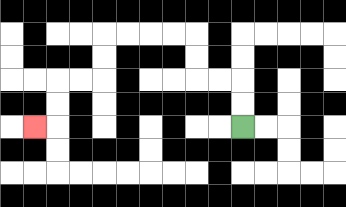{'start': '[10, 5]', 'end': '[1, 5]', 'path_directions': 'U,U,L,L,U,U,L,L,L,L,D,D,L,L,D,D,L', 'path_coordinates': '[[10, 5], [10, 4], [10, 3], [9, 3], [8, 3], [8, 2], [8, 1], [7, 1], [6, 1], [5, 1], [4, 1], [4, 2], [4, 3], [3, 3], [2, 3], [2, 4], [2, 5], [1, 5]]'}